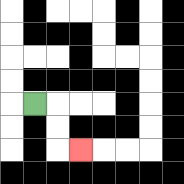{'start': '[1, 4]', 'end': '[3, 6]', 'path_directions': 'R,D,D,R', 'path_coordinates': '[[1, 4], [2, 4], [2, 5], [2, 6], [3, 6]]'}